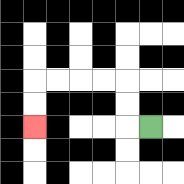{'start': '[6, 5]', 'end': '[1, 5]', 'path_directions': 'L,U,U,L,L,L,L,D,D', 'path_coordinates': '[[6, 5], [5, 5], [5, 4], [5, 3], [4, 3], [3, 3], [2, 3], [1, 3], [1, 4], [1, 5]]'}